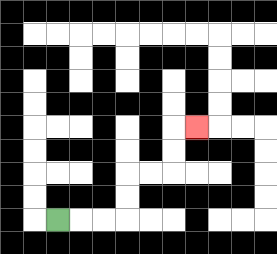{'start': '[2, 9]', 'end': '[8, 5]', 'path_directions': 'R,R,R,U,U,R,R,U,U,R', 'path_coordinates': '[[2, 9], [3, 9], [4, 9], [5, 9], [5, 8], [5, 7], [6, 7], [7, 7], [7, 6], [7, 5], [8, 5]]'}